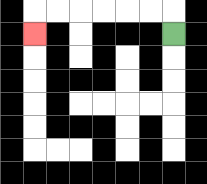{'start': '[7, 1]', 'end': '[1, 1]', 'path_directions': 'U,L,L,L,L,L,L,D', 'path_coordinates': '[[7, 1], [7, 0], [6, 0], [5, 0], [4, 0], [3, 0], [2, 0], [1, 0], [1, 1]]'}